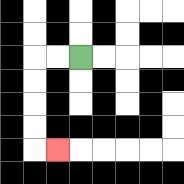{'start': '[3, 2]', 'end': '[2, 6]', 'path_directions': 'L,L,D,D,D,D,R', 'path_coordinates': '[[3, 2], [2, 2], [1, 2], [1, 3], [1, 4], [1, 5], [1, 6], [2, 6]]'}